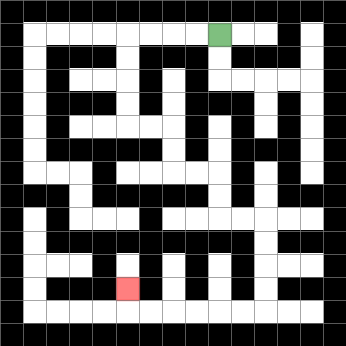{'start': '[9, 1]', 'end': '[5, 12]', 'path_directions': 'L,L,L,L,D,D,D,D,R,R,D,D,R,R,D,D,R,R,D,D,D,D,L,L,L,L,L,L,U', 'path_coordinates': '[[9, 1], [8, 1], [7, 1], [6, 1], [5, 1], [5, 2], [5, 3], [5, 4], [5, 5], [6, 5], [7, 5], [7, 6], [7, 7], [8, 7], [9, 7], [9, 8], [9, 9], [10, 9], [11, 9], [11, 10], [11, 11], [11, 12], [11, 13], [10, 13], [9, 13], [8, 13], [7, 13], [6, 13], [5, 13], [5, 12]]'}